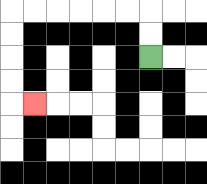{'start': '[6, 2]', 'end': '[1, 4]', 'path_directions': 'U,U,L,L,L,L,L,L,D,D,D,D,R', 'path_coordinates': '[[6, 2], [6, 1], [6, 0], [5, 0], [4, 0], [3, 0], [2, 0], [1, 0], [0, 0], [0, 1], [0, 2], [0, 3], [0, 4], [1, 4]]'}